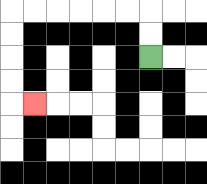{'start': '[6, 2]', 'end': '[1, 4]', 'path_directions': 'U,U,L,L,L,L,L,L,D,D,D,D,R', 'path_coordinates': '[[6, 2], [6, 1], [6, 0], [5, 0], [4, 0], [3, 0], [2, 0], [1, 0], [0, 0], [0, 1], [0, 2], [0, 3], [0, 4], [1, 4]]'}